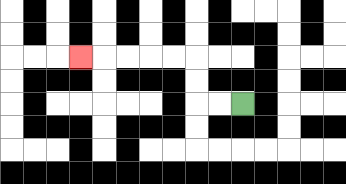{'start': '[10, 4]', 'end': '[3, 2]', 'path_directions': 'L,L,U,U,L,L,L,L,L', 'path_coordinates': '[[10, 4], [9, 4], [8, 4], [8, 3], [8, 2], [7, 2], [6, 2], [5, 2], [4, 2], [3, 2]]'}